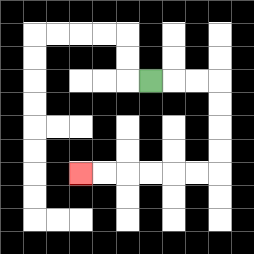{'start': '[6, 3]', 'end': '[3, 7]', 'path_directions': 'R,R,R,D,D,D,D,L,L,L,L,L,L', 'path_coordinates': '[[6, 3], [7, 3], [8, 3], [9, 3], [9, 4], [9, 5], [9, 6], [9, 7], [8, 7], [7, 7], [6, 7], [5, 7], [4, 7], [3, 7]]'}